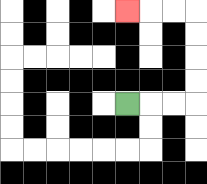{'start': '[5, 4]', 'end': '[5, 0]', 'path_directions': 'R,R,R,U,U,U,U,L,L,L', 'path_coordinates': '[[5, 4], [6, 4], [7, 4], [8, 4], [8, 3], [8, 2], [8, 1], [8, 0], [7, 0], [6, 0], [5, 0]]'}